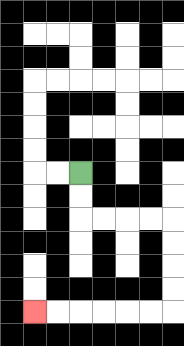{'start': '[3, 7]', 'end': '[1, 13]', 'path_directions': 'D,D,R,R,R,R,D,D,D,D,L,L,L,L,L,L', 'path_coordinates': '[[3, 7], [3, 8], [3, 9], [4, 9], [5, 9], [6, 9], [7, 9], [7, 10], [7, 11], [7, 12], [7, 13], [6, 13], [5, 13], [4, 13], [3, 13], [2, 13], [1, 13]]'}